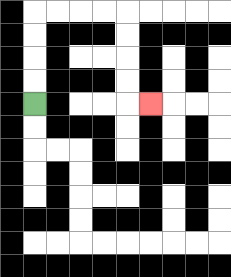{'start': '[1, 4]', 'end': '[6, 4]', 'path_directions': 'U,U,U,U,R,R,R,R,D,D,D,D,R', 'path_coordinates': '[[1, 4], [1, 3], [1, 2], [1, 1], [1, 0], [2, 0], [3, 0], [4, 0], [5, 0], [5, 1], [5, 2], [5, 3], [5, 4], [6, 4]]'}